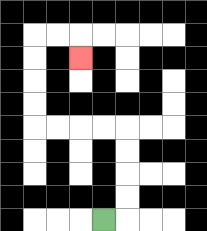{'start': '[4, 9]', 'end': '[3, 2]', 'path_directions': 'R,U,U,U,U,L,L,L,L,U,U,U,U,R,R,D', 'path_coordinates': '[[4, 9], [5, 9], [5, 8], [5, 7], [5, 6], [5, 5], [4, 5], [3, 5], [2, 5], [1, 5], [1, 4], [1, 3], [1, 2], [1, 1], [2, 1], [3, 1], [3, 2]]'}